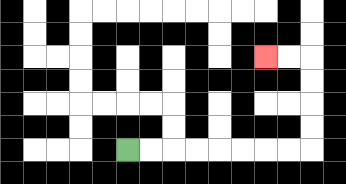{'start': '[5, 6]', 'end': '[11, 2]', 'path_directions': 'R,R,R,R,R,R,R,R,U,U,U,U,L,L', 'path_coordinates': '[[5, 6], [6, 6], [7, 6], [8, 6], [9, 6], [10, 6], [11, 6], [12, 6], [13, 6], [13, 5], [13, 4], [13, 3], [13, 2], [12, 2], [11, 2]]'}